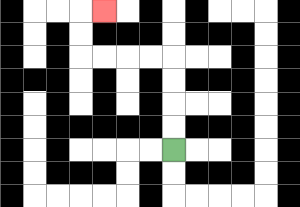{'start': '[7, 6]', 'end': '[4, 0]', 'path_directions': 'U,U,U,U,L,L,L,L,U,U,R', 'path_coordinates': '[[7, 6], [7, 5], [7, 4], [7, 3], [7, 2], [6, 2], [5, 2], [4, 2], [3, 2], [3, 1], [3, 0], [4, 0]]'}